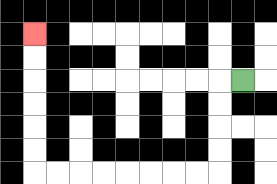{'start': '[10, 3]', 'end': '[1, 1]', 'path_directions': 'L,D,D,D,D,L,L,L,L,L,L,L,L,U,U,U,U,U,U', 'path_coordinates': '[[10, 3], [9, 3], [9, 4], [9, 5], [9, 6], [9, 7], [8, 7], [7, 7], [6, 7], [5, 7], [4, 7], [3, 7], [2, 7], [1, 7], [1, 6], [1, 5], [1, 4], [1, 3], [1, 2], [1, 1]]'}